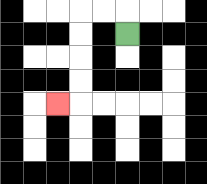{'start': '[5, 1]', 'end': '[2, 4]', 'path_directions': 'U,L,L,D,D,D,D,L', 'path_coordinates': '[[5, 1], [5, 0], [4, 0], [3, 0], [3, 1], [3, 2], [3, 3], [3, 4], [2, 4]]'}